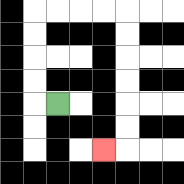{'start': '[2, 4]', 'end': '[4, 6]', 'path_directions': 'L,U,U,U,U,R,R,R,R,D,D,D,D,D,D,L', 'path_coordinates': '[[2, 4], [1, 4], [1, 3], [1, 2], [1, 1], [1, 0], [2, 0], [3, 0], [4, 0], [5, 0], [5, 1], [5, 2], [5, 3], [5, 4], [5, 5], [5, 6], [4, 6]]'}